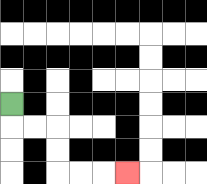{'start': '[0, 4]', 'end': '[5, 7]', 'path_directions': 'D,R,R,D,D,R,R,R', 'path_coordinates': '[[0, 4], [0, 5], [1, 5], [2, 5], [2, 6], [2, 7], [3, 7], [4, 7], [5, 7]]'}